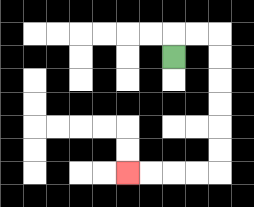{'start': '[7, 2]', 'end': '[5, 7]', 'path_directions': 'U,R,R,D,D,D,D,D,D,L,L,L,L', 'path_coordinates': '[[7, 2], [7, 1], [8, 1], [9, 1], [9, 2], [9, 3], [9, 4], [9, 5], [9, 6], [9, 7], [8, 7], [7, 7], [6, 7], [5, 7]]'}